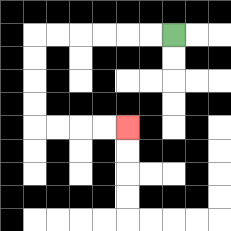{'start': '[7, 1]', 'end': '[5, 5]', 'path_directions': 'L,L,L,L,L,L,D,D,D,D,R,R,R,R', 'path_coordinates': '[[7, 1], [6, 1], [5, 1], [4, 1], [3, 1], [2, 1], [1, 1], [1, 2], [1, 3], [1, 4], [1, 5], [2, 5], [3, 5], [4, 5], [5, 5]]'}